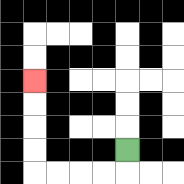{'start': '[5, 6]', 'end': '[1, 3]', 'path_directions': 'D,L,L,L,L,U,U,U,U', 'path_coordinates': '[[5, 6], [5, 7], [4, 7], [3, 7], [2, 7], [1, 7], [1, 6], [1, 5], [1, 4], [1, 3]]'}